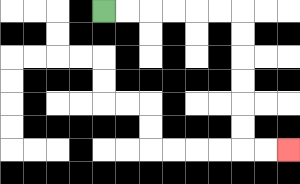{'start': '[4, 0]', 'end': '[12, 6]', 'path_directions': 'R,R,R,R,R,R,D,D,D,D,D,D,R,R', 'path_coordinates': '[[4, 0], [5, 0], [6, 0], [7, 0], [8, 0], [9, 0], [10, 0], [10, 1], [10, 2], [10, 3], [10, 4], [10, 5], [10, 6], [11, 6], [12, 6]]'}